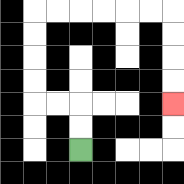{'start': '[3, 6]', 'end': '[7, 4]', 'path_directions': 'U,U,L,L,U,U,U,U,R,R,R,R,R,R,D,D,D,D', 'path_coordinates': '[[3, 6], [3, 5], [3, 4], [2, 4], [1, 4], [1, 3], [1, 2], [1, 1], [1, 0], [2, 0], [3, 0], [4, 0], [5, 0], [6, 0], [7, 0], [7, 1], [7, 2], [7, 3], [7, 4]]'}